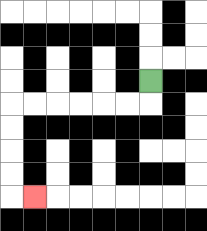{'start': '[6, 3]', 'end': '[1, 8]', 'path_directions': 'D,L,L,L,L,L,L,D,D,D,D,R', 'path_coordinates': '[[6, 3], [6, 4], [5, 4], [4, 4], [3, 4], [2, 4], [1, 4], [0, 4], [0, 5], [0, 6], [0, 7], [0, 8], [1, 8]]'}